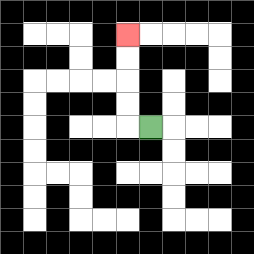{'start': '[6, 5]', 'end': '[5, 1]', 'path_directions': 'L,U,U,U,U', 'path_coordinates': '[[6, 5], [5, 5], [5, 4], [5, 3], [5, 2], [5, 1]]'}